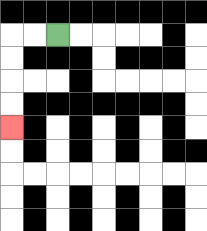{'start': '[2, 1]', 'end': '[0, 5]', 'path_directions': 'L,L,D,D,D,D', 'path_coordinates': '[[2, 1], [1, 1], [0, 1], [0, 2], [0, 3], [0, 4], [0, 5]]'}